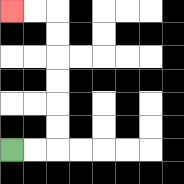{'start': '[0, 6]', 'end': '[0, 0]', 'path_directions': 'R,R,U,U,U,U,U,U,L,L', 'path_coordinates': '[[0, 6], [1, 6], [2, 6], [2, 5], [2, 4], [2, 3], [2, 2], [2, 1], [2, 0], [1, 0], [0, 0]]'}